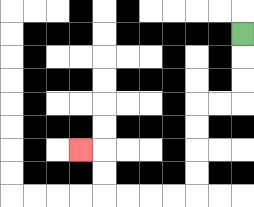{'start': '[10, 1]', 'end': '[3, 6]', 'path_directions': 'D,D,D,L,L,D,D,D,D,L,L,L,L,U,U,L', 'path_coordinates': '[[10, 1], [10, 2], [10, 3], [10, 4], [9, 4], [8, 4], [8, 5], [8, 6], [8, 7], [8, 8], [7, 8], [6, 8], [5, 8], [4, 8], [4, 7], [4, 6], [3, 6]]'}